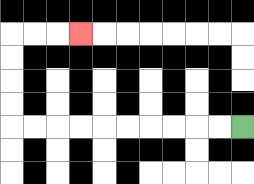{'start': '[10, 5]', 'end': '[3, 1]', 'path_directions': 'L,L,L,L,L,L,L,L,L,L,U,U,U,U,R,R,R', 'path_coordinates': '[[10, 5], [9, 5], [8, 5], [7, 5], [6, 5], [5, 5], [4, 5], [3, 5], [2, 5], [1, 5], [0, 5], [0, 4], [0, 3], [0, 2], [0, 1], [1, 1], [2, 1], [3, 1]]'}